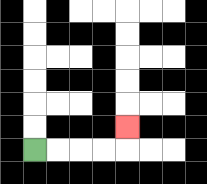{'start': '[1, 6]', 'end': '[5, 5]', 'path_directions': 'R,R,R,R,U', 'path_coordinates': '[[1, 6], [2, 6], [3, 6], [4, 6], [5, 6], [5, 5]]'}